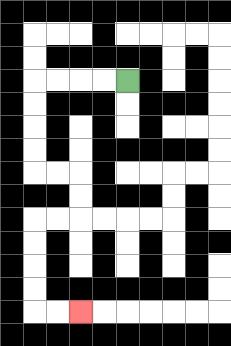{'start': '[5, 3]', 'end': '[3, 13]', 'path_directions': 'L,L,L,L,D,D,D,D,R,R,D,D,L,L,D,D,D,D,R,R', 'path_coordinates': '[[5, 3], [4, 3], [3, 3], [2, 3], [1, 3], [1, 4], [1, 5], [1, 6], [1, 7], [2, 7], [3, 7], [3, 8], [3, 9], [2, 9], [1, 9], [1, 10], [1, 11], [1, 12], [1, 13], [2, 13], [3, 13]]'}